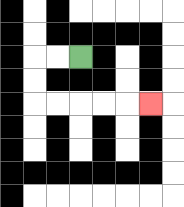{'start': '[3, 2]', 'end': '[6, 4]', 'path_directions': 'L,L,D,D,R,R,R,R,R', 'path_coordinates': '[[3, 2], [2, 2], [1, 2], [1, 3], [1, 4], [2, 4], [3, 4], [4, 4], [5, 4], [6, 4]]'}